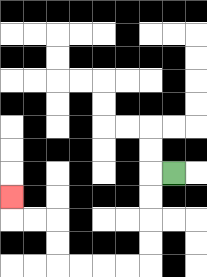{'start': '[7, 7]', 'end': '[0, 8]', 'path_directions': 'L,D,D,D,D,L,L,L,L,U,U,L,L,U', 'path_coordinates': '[[7, 7], [6, 7], [6, 8], [6, 9], [6, 10], [6, 11], [5, 11], [4, 11], [3, 11], [2, 11], [2, 10], [2, 9], [1, 9], [0, 9], [0, 8]]'}